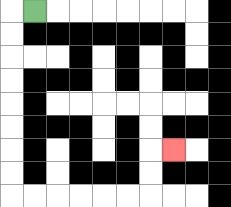{'start': '[1, 0]', 'end': '[7, 6]', 'path_directions': 'L,D,D,D,D,D,D,D,D,R,R,R,R,R,R,U,U,R', 'path_coordinates': '[[1, 0], [0, 0], [0, 1], [0, 2], [0, 3], [0, 4], [0, 5], [0, 6], [0, 7], [0, 8], [1, 8], [2, 8], [3, 8], [4, 8], [5, 8], [6, 8], [6, 7], [6, 6], [7, 6]]'}